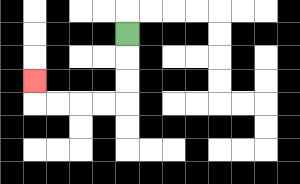{'start': '[5, 1]', 'end': '[1, 3]', 'path_directions': 'D,D,D,L,L,L,L,U', 'path_coordinates': '[[5, 1], [5, 2], [5, 3], [5, 4], [4, 4], [3, 4], [2, 4], [1, 4], [1, 3]]'}